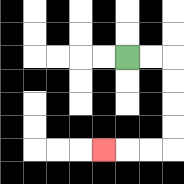{'start': '[5, 2]', 'end': '[4, 6]', 'path_directions': 'R,R,D,D,D,D,L,L,L', 'path_coordinates': '[[5, 2], [6, 2], [7, 2], [7, 3], [7, 4], [7, 5], [7, 6], [6, 6], [5, 6], [4, 6]]'}